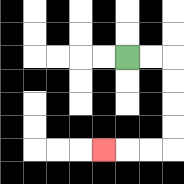{'start': '[5, 2]', 'end': '[4, 6]', 'path_directions': 'R,R,D,D,D,D,L,L,L', 'path_coordinates': '[[5, 2], [6, 2], [7, 2], [7, 3], [7, 4], [7, 5], [7, 6], [6, 6], [5, 6], [4, 6]]'}